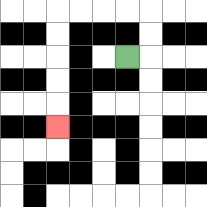{'start': '[5, 2]', 'end': '[2, 5]', 'path_directions': 'R,U,U,L,L,L,L,D,D,D,D,D', 'path_coordinates': '[[5, 2], [6, 2], [6, 1], [6, 0], [5, 0], [4, 0], [3, 0], [2, 0], [2, 1], [2, 2], [2, 3], [2, 4], [2, 5]]'}